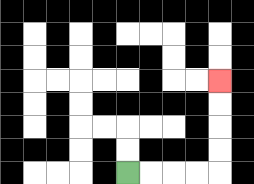{'start': '[5, 7]', 'end': '[9, 3]', 'path_directions': 'R,R,R,R,U,U,U,U', 'path_coordinates': '[[5, 7], [6, 7], [7, 7], [8, 7], [9, 7], [9, 6], [9, 5], [9, 4], [9, 3]]'}